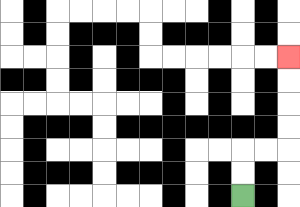{'start': '[10, 8]', 'end': '[12, 2]', 'path_directions': 'U,U,R,R,U,U,U,U', 'path_coordinates': '[[10, 8], [10, 7], [10, 6], [11, 6], [12, 6], [12, 5], [12, 4], [12, 3], [12, 2]]'}